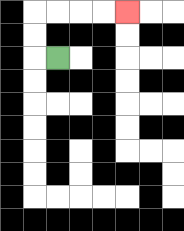{'start': '[2, 2]', 'end': '[5, 0]', 'path_directions': 'L,U,U,R,R,R,R', 'path_coordinates': '[[2, 2], [1, 2], [1, 1], [1, 0], [2, 0], [3, 0], [4, 0], [5, 0]]'}